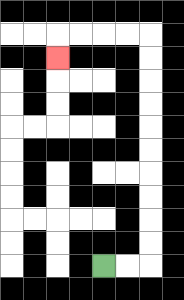{'start': '[4, 11]', 'end': '[2, 2]', 'path_directions': 'R,R,U,U,U,U,U,U,U,U,U,U,L,L,L,L,D', 'path_coordinates': '[[4, 11], [5, 11], [6, 11], [6, 10], [6, 9], [6, 8], [6, 7], [6, 6], [6, 5], [6, 4], [6, 3], [6, 2], [6, 1], [5, 1], [4, 1], [3, 1], [2, 1], [2, 2]]'}